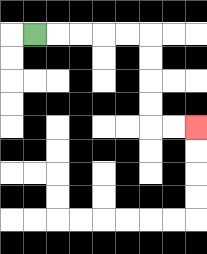{'start': '[1, 1]', 'end': '[8, 5]', 'path_directions': 'R,R,R,R,R,D,D,D,D,R,R', 'path_coordinates': '[[1, 1], [2, 1], [3, 1], [4, 1], [5, 1], [6, 1], [6, 2], [6, 3], [6, 4], [6, 5], [7, 5], [8, 5]]'}